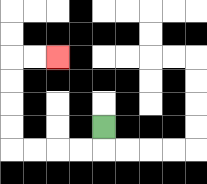{'start': '[4, 5]', 'end': '[2, 2]', 'path_directions': 'D,L,L,L,L,U,U,U,U,R,R', 'path_coordinates': '[[4, 5], [4, 6], [3, 6], [2, 6], [1, 6], [0, 6], [0, 5], [0, 4], [0, 3], [0, 2], [1, 2], [2, 2]]'}